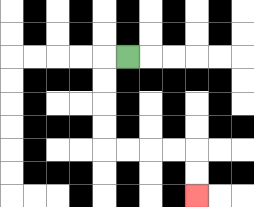{'start': '[5, 2]', 'end': '[8, 8]', 'path_directions': 'L,D,D,D,D,R,R,R,R,D,D', 'path_coordinates': '[[5, 2], [4, 2], [4, 3], [4, 4], [4, 5], [4, 6], [5, 6], [6, 6], [7, 6], [8, 6], [8, 7], [8, 8]]'}